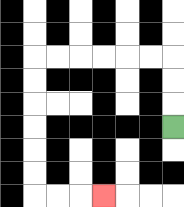{'start': '[7, 5]', 'end': '[4, 8]', 'path_directions': 'U,U,U,L,L,L,L,L,L,D,D,D,D,D,D,R,R,R', 'path_coordinates': '[[7, 5], [7, 4], [7, 3], [7, 2], [6, 2], [5, 2], [4, 2], [3, 2], [2, 2], [1, 2], [1, 3], [1, 4], [1, 5], [1, 6], [1, 7], [1, 8], [2, 8], [3, 8], [4, 8]]'}